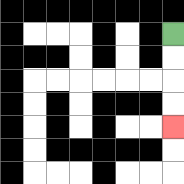{'start': '[7, 1]', 'end': '[7, 5]', 'path_directions': 'D,D,D,D', 'path_coordinates': '[[7, 1], [7, 2], [7, 3], [7, 4], [7, 5]]'}